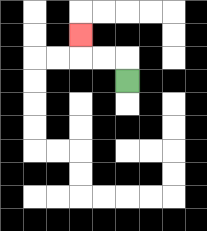{'start': '[5, 3]', 'end': '[3, 1]', 'path_directions': 'U,L,L,U', 'path_coordinates': '[[5, 3], [5, 2], [4, 2], [3, 2], [3, 1]]'}